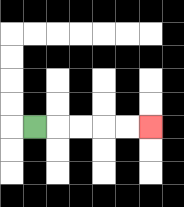{'start': '[1, 5]', 'end': '[6, 5]', 'path_directions': 'R,R,R,R,R', 'path_coordinates': '[[1, 5], [2, 5], [3, 5], [4, 5], [5, 5], [6, 5]]'}